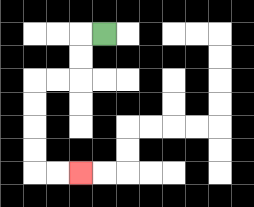{'start': '[4, 1]', 'end': '[3, 7]', 'path_directions': 'L,D,D,L,L,D,D,D,D,R,R', 'path_coordinates': '[[4, 1], [3, 1], [3, 2], [3, 3], [2, 3], [1, 3], [1, 4], [1, 5], [1, 6], [1, 7], [2, 7], [3, 7]]'}